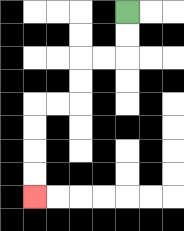{'start': '[5, 0]', 'end': '[1, 8]', 'path_directions': 'D,D,L,L,D,D,L,L,D,D,D,D', 'path_coordinates': '[[5, 0], [5, 1], [5, 2], [4, 2], [3, 2], [3, 3], [3, 4], [2, 4], [1, 4], [1, 5], [1, 6], [1, 7], [1, 8]]'}